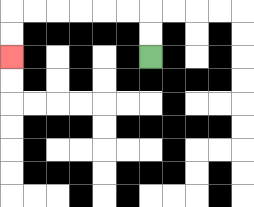{'start': '[6, 2]', 'end': '[0, 2]', 'path_directions': 'U,U,L,L,L,L,L,L,D,D', 'path_coordinates': '[[6, 2], [6, 1], [6, 0], [5, 0], [4, 0], [3, 0], [2, 0], [1, 0], [0, 0], [0, 1], [0, 2]]'}